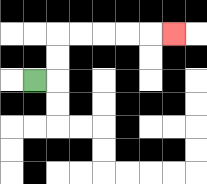{'start': '[1, 3]', 'end': '[7, 1]', 'path_directions': 'R,U,U,R,R,R,R,R', 'path_coordinates': '[[1, 3], [2, 3], [2, 2], [2, 1], [3, 1], [4, 1], [5, 1], [6, 1], [7, 1]]'}